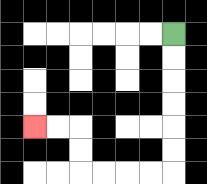{'start': '[7, 1]', 'end': '[1, 5]', 'path_directions': 'D,D,D,D,D,D,L,L,L,L,U,U,L,L', 'path_coordinates': '[[7, 1], [7, 2], [7, 3], [7, 4], [7, 5], [7, 6], [7, 7], [6, 7], [5, 7], [4, 7], [3, 7], [3, 6], [3, 5], [2, 5], [1, 5]]'}